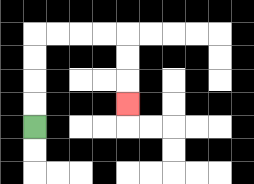{'start': '[1, 5]', 'end': '[5, 4]', 'path_directions': 'U,U,U,U,R,R,R,R,D,D,D', 'path_coordinates': '[[1, 5], [1, 4], [1, 3], [1, 2], [1, 1], [2, 1], [3, 1], [4, 1], [5, 1], [5, 2], [5, 3], [5, 4]]'}